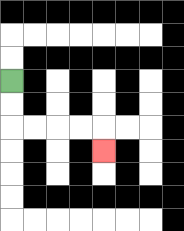{'start': '[0, 3]', 'end': '[4, 6]', 'path_directions': 'D,D,R,R,R,R,D', 'path_coordinates': '[[0, 3], [0, 4], [0, 5], [1, 5], [2, 5], [3, 5], [4, 5], [4, 6]]'}